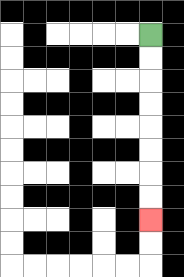{'start': '[6, 1]', 'end': '[6, 9]', 'path_directions': 'D,D,D,D,D,D,D,D', 'path_coordinates': '[[6, 1], [6, 2], [6, 3], [6, 4], [6, 5], [6, 6], [6, 7], [6, 8], [6, 9]]'}